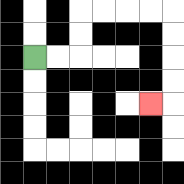{'start': '[1, 2]', 'end': '[6, 4]', 'path_directions': 'R,R,U,U,R,R,R,R,D,D,D,D,L', 'path_coordinates': '[[1, 2], [2, 2], [3, 2], [3, 1], [3, 0], [4, 0], [5, 0], [6, 0], [7, 0], [7, 1], [7, 2], [7, 3], [7, 4], [6, 4]]'}